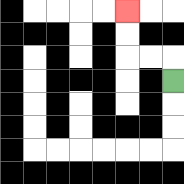{'start': '[7, 3]', 'end': '[5, 0]', 'path_directions': 'U,L,L,U,U', 'path_coordinates': '[[7, 3], [7, 2], [6, 2], [5, 2], [5, 1], [5, 0]]'}